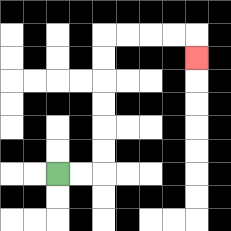{'start': '[2, 7]', 'end': '[8, 2]', 'path_directions': 'R,R,U,U,U,U,U,U,R,R,R,R,D', 'path_coordinates': '[[2, 7], [3, 7], [4, 7], [4, 6], [4, 5], [4, 4], [4, 3], [4, 2], [4, 1], [5, 1], [6, 1], [7, 1], [8, 1], [8, 2]]'}